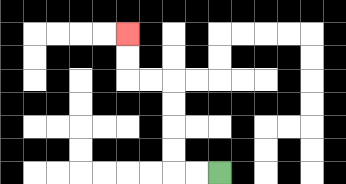{'start': '[9, 7]', 'end': '[5, 1]', 'path_directions': 'L,L,U,U,U,U,L,L,U,U', 'path_coordinates': '[[9, 7], [8, 7], [7, 7], [7, 6], [7, 5], [7, 4], [7, 3], [6, 3], [5, 3], [5, 2], [5, 1]]'}